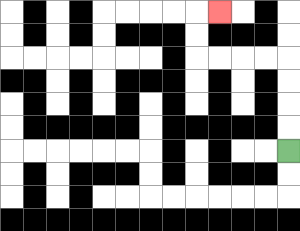{'start': '[12, 6]', 'end': '[9, 0]', 'path_directions': 'U,U,U,U,L,L,L,L,U,U,R', 'path_coordinates': '[[12, 6], [12, 5], [12, 4], [12, 3], [12, 2], [11, 2], [10, 2], [9, 2], [8, 2], [8, 1], [8, 0], [9, 0]]'}